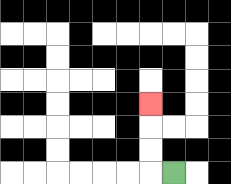{'start': '[7, 7]', 'end': '[6, 4]', 'path_directions': 'L,U,U,U', 'path_coordinates': '[[7, 7], [6, 7], [6, 6], [6, 5], [6, 4]]'}